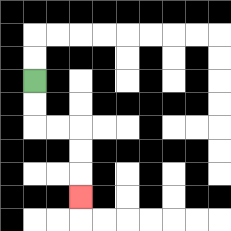{'start': '[1, 3]', 'end': '[3, 8]', 'path_directions': 'D,D,R,R,D,D,D', 'path_coordinates': '[[1, 3], [1, 4], [1, 5], [2, 5], [3, 5], [3, 6], [3, 7], [3, 8]]'}